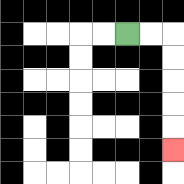{'start': '[5, 1]', 'end': '[7, 6]', 'path_directions': 'R,R,D,D,D,D,D', 'path_coordinates': '[[5, 1], [6, 1], [7, 1], [7, 2], [7, 3], [7, 4], [7, 5], [7, 6]]'}